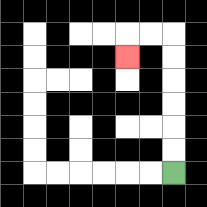{'start': '[7, 7]', 'end': '[5, 2]', 'path_directions': 'U,U,U,U,U,U,L,L,D', 'path_coordinates': '[[7, 7], [7, 6], [7, 5], [7, 4], [7, 3], [7, 2], [7, 1], [6, 1], [5, 1], [5, 2]]'}